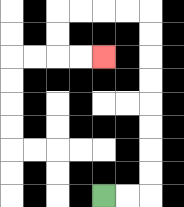{'start': '[4, 8]', 'end': '[4, 2]', 'path_directions': 'R,R,U,U,U,U,U,U,U,U,L,L,L,L,D,D,R,R', 'path_coordinates': '[[4, 8], [5, 8], [6, 8], [6, 7], [6, 6], [6, 5], [6, 4], [6, 3], [6, 2], [6, 1], [6, 0], [5, 0], [4, 0], [3, 0], [2, 0], [2, 1], [2, 2], [3, 2], [4, 2]]'}